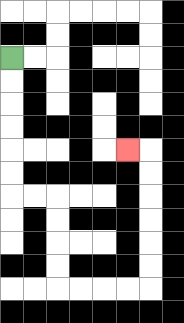{'start': '[0, 2]', 'end': '[5, 6]', 'path_directions': 'D,D,D,D,D,D,R,R,D,D,D,D,R,R,R,R,U,U,U,U,U,U,L', 'path_coordinates': '[[0, 2], [0, 3], [0, 4], [0, 5], [0, 6], [0, 7], [0, 8], [1, 8], [2, 8], [2, 9], [2, 10], [2, 11], [2, 12], [3, 12], [4, 12], [5, 12], [6, 12], [6, 11], [6, 10], [6, 9], [6, 8], [6, 7], [6, 6], [5, 6]]'}